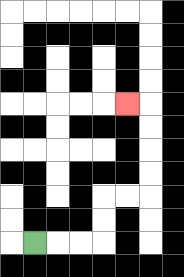{'start': '[1, 10]', 'end': '[5, 4]', 'path_directions': 'R,R,R,U,U,R,R,U,U,U,U,L', 'path_coordinates': '[[1, 10], [2, 10], [3, 10], [4, 10], [4, 9], [4, 8], [5, 8], [6, 8], [6, 7], [6, 6], [6, 5], [6, 4], [5, 4]]'}